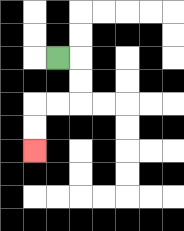{'start': '[2, 2]', 'end': '[1, 6]', 'path_directions': 'R,D,D,L,L,D,D', 'path_coordinates': '[[2, 2], [3, 2], [3, 3], [3, 4], [2, 4], [1, 4], [1, 5], [1, 6]]'}